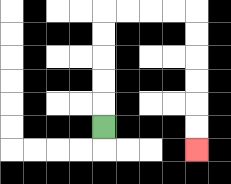{'start': '[4, 5]', 'end': '[8, 6]', 'path_directions': 'U,U,U,U,U,R,R,R,R,D,D,D,D,D,D', 'path_coordinates': '[[4, 5], [4, 4], [4, 3], [4, 2], [4, 1], [4, 0], [5, 0], [6, 0], [7, 0], [8, 0], [8, 1], [8, 2], [8, 3], [8, 4], [8, 5], [8, 6]]'}